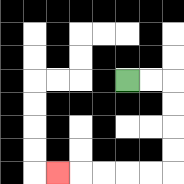{'start': '[5, 3]', 'end': '[2, 7]', 'path_directions': 'R,R,D,D,D,D,L,L,L,L,L', 'path_coordinates': '[[5, 3], [6, 3], [7, 3], [7, 4], [7, 5], [7, 6], [7, 7], [6, 7], [5, 7], [4, 7], [3, 7], [2, 7]]'}